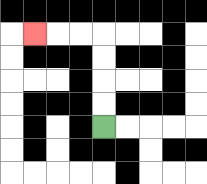{'start': '[4, 5]', 'end': '[1, 1]', 'path_directions': 'U,U,U,U,L,L,L', 'path_coordinates': '[[4, 5], [4, 4], [4, 3], [4, 2], [4, 1], [3, 1], [2, 1], [1, 1]]'}